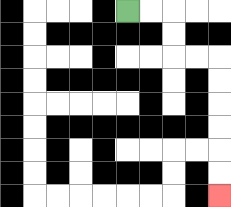{'start': '[5, 0]', 'end': '[9, 8]', 'path_directions': 'R,R,D,D,R,R,D,D,D,D,D,D', 'path_coordinates': '[[5, 0], [6, 0], [7, 0], [7, 1], [7, 2], [8, 2], [9, 2], [9, 3], [9, 4], [9, 5], [9, 6], [9, 7], [9, 8]]'}